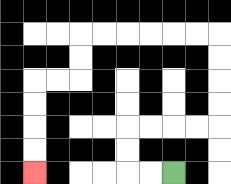{'start': '[7, 7]', 'end': '[1, 7]', 'path_directions': 'L,L,U,U,R,R,R,R,U,U,U,U,L,L,L,L,L,L,D,D,L,L,D,D,D,D', 'path_coordinates': '[[7, 7], [6, 7], [5, 7], [5, 6], [5, 5], [6, 5], [7, 5], [8, 5], [9, 5], [9, 4], [9, 3], [9, 2], [9, 1], [8, 1], [7, 1], [6, 1], [5, 1], [4, 1], [3, 1], [3, 2], [3, 3], [2, 3], [1, 3], [1, 4], [1, 5], [1, 6], [1, 7]]'}